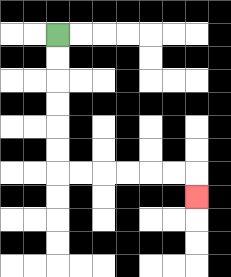{'start': '[2, 1]', 'end': '[8, 8]', 'path_directions': 'D,D,D,D,D,D,R,R,R,R,R,R,D', 'path_coordinates': '[[2, 1], [2, 2], [2, 3], [2, 4], [2, 5], [2, 6], [2, 7], [3, 7], [4, 7], [5, 7], [6, 7], [7, 7], [8, 7], [8, 8]]'}